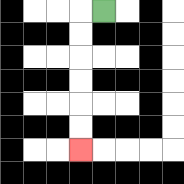{'start': '[4, 0]', 'end': '[3, 6]', 'path_directions': 'L,D,D,D,D,D,D', 'path_coordinates': '[[4, 0], [3, 0], [3, 1], [3, 2], [3, 3], [3, 4], [3, 5], [3, 6]]'}